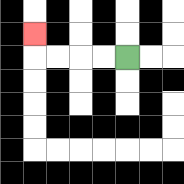{'start': '[5, 2]', 'end': '[1, 1]', 'path_directions': 'L,L,L,L,U', 'path_coordinates': '[[5, 2], [4, 2], [3, 2], [2, 2], [1, 2], [1, 1]]'}